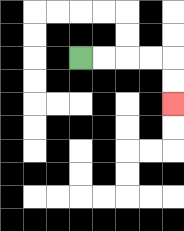{'start': '[3, 2]', 'end': '[7, 4]', 'path_directions': 'R,R,R,R,D,D', 'path_coordinates': '[[3, 2], [4, 2], [5, 2], [6, 2], [7, 2], [7, 3], [7, 4]]'}